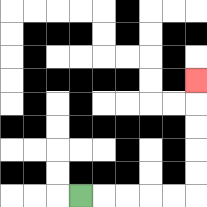{'start': '[3, 8]', 'end': '[8, 3]', 'path_directions': 'R,R,R,R,R,U,U,U,U,U', 'path_coordinates': '[[3, 8], [4, 8], [5, 8], [6, 8], [7, 8], [8, 8], [8, 7], [8, 6], [8, 5], [8, 4], [8, 3]]'}